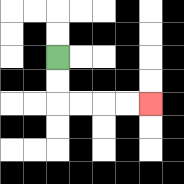{'start': '[2, 2]', 'end': '[6, 4]', 'path_directions': 'D,D,R,R,R,R', 'path_coordinates': '[[2, 2], [2, 3], [2, 4], [3, 4], [4, 4], [5, 4], [6, 4]]'}